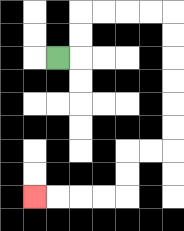{'start': '[2, 2]', 'end': '[1, 8]', 'path_directions': 'R,U,U,R,R,R,R,D,D,D,D,D,D,L,L,D,D,L,L,L,L', 'path_coordinates': '[[2, 2], [3, 2], [3, 1], [3, 0], [4, 0], [5, 0], [6, 0], [7, 0], [7, 1], [7, 2], [7, 3], [7, 4], [7, 5], [7, 6], [6, 6], [5, 6], [5, 7], [5, 8], [4, 8], [3, 8], [2, 8], [1, 8]]'}